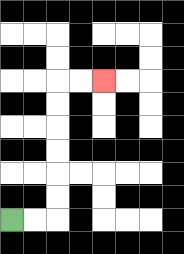{'start': '[0, 9]', 'end': '[4, 3]', 'path_directions': 'R,R,U,U,U,U,U,U,R,R', 'path_coordinates': '[[0, 9], [1, 9], [2, 9], [2, 8], [2, 7], [2, 6], [2, 5], [2, 4], [2, 3], [3, 3], [4, 3]]'}